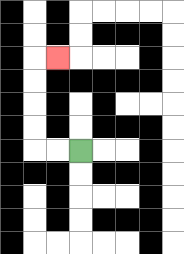{'start': '[3, 6]', 'end': '[2, 2]', 'path_directions': 'L,L,U,U,U,U,R', 'path_coordinates': '[[3, 6], [2, 6], [1, 6], [1, 5], [1, 4], [1, 3], [1, 2], [2, 2]]'}